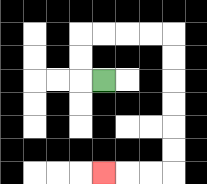{'start': '[4, 3]', 'end': '[4, 7]', 'path_directions': 'L,U,U,R,R,R,R,D,D,D,D,D,D,L,L,L', 'path_coordinates': '[[4, 3], [3, 3], [3, 2], [3, 1], [4, 1], [5, 1], [6, 1], [7, 1], [7, 2], [7, 3], [7, 4], [7, 5], [7, 6], [7, 7], [6, 7], [5, 7], [4, 7]]'}